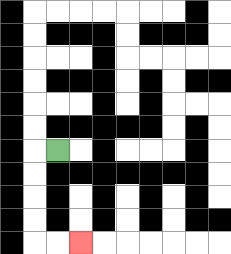{'start': '[2, 6]', 'end': '[3, 10]', 'path_directions': 'L,D,D,D,D,R,R', 'path_coordinates': '[[2, 6], [1, 6], [1, 7], [1, 8], [1, 9], [1, 10], [2, 10], [3, 10]]'}